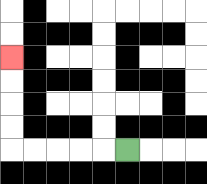{'start': '[5, 6]', 'end': '[0, 2]', 'path_directions': 'L,L,L,L,L,U,U,U,U', 'path_coordinates': '[[5, 6], [4, 6], [3, 6], [2, 6], [1, 6], [0, 6], [0, 5], [0, 4], [0, 3], [0, 2]]'}